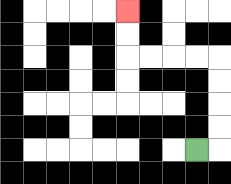{'start': '[8, 6]', 'end': '[5, 0]', 'path_directions': 'R,U,U,U,U,L,L,L,L,U,U', 'path_coordinates': '[[8, 6], [9, 6], [9, 5], [9, 4], [9, 3], [9, 2], [8, 2], [7, 2], [6, 2], [5, 2], [5, 1], [5, 0]]'}